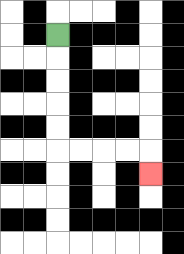{'start': '[2, 1]', 'end': '[6, 7]', 'path_directions': 'D,D,D,D,D,R,R,R,R,D', 'path_coordinates': '[[2, 1], [2, 2], [2, 3], [2, 4], [2, 5], [2, 6], [3, 6], [4, 6], [5, 6], [6, 6], [6, 7]]'}